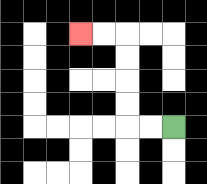{'start': '[7, 5]', 'end': '[3, 1]', 'path_directions': 'L,L,U,U,U,U,L,L', 'path_coordinates': '[[7, 5], [6, 5], [5, 5], [5, 4], [5, 3], [5, 2], [5, 1], [4, 1], [3, 1]]'}